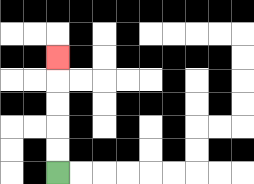{'start': '[2, 7]', 'end': '[2, 2]', 'path_directions': 'U,U,U,U,U', 'path_coordinates': '[[2, 7], [2, 6], [2, 5], [2, 4], [2, 3], [2, 2]]'}